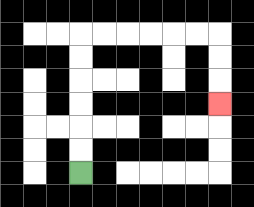{'start': '[3, 7]', 'end': '[9, 4]', 'path_directions': 'U,U,U,U,U,U,R,R,R,R,R,R,D,D,D', 'path_coordinates': '[[3, 7], [3, 6], [3, 5], [3, 4], [3, 3], [3, 2], [3, 1], [4, 1], [5, 1], [6, 1], [7, 1], [8, 1], [9, 1], [9, 2], [9, 3], [9, 4]]'}